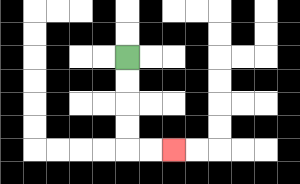{'start': '[5, 2]', 'end': '[7, 6]', 'path_directions': 'D,D,D,D,R,R', 'path_coordinates': '[[5, 2], [5, 3], [5, 4], [5, 5], [5, 6], [6, 6], [7, 6]]'}